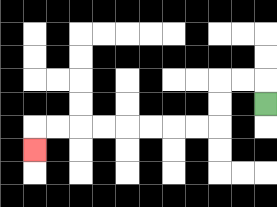{'start': '[11, 4]', 'end': '[1, 6]', 'path_directions': 'U,L,L,D,D,L,L,L,L,L,L,L,L,D', 'path_coordinates': '[[11, 4], [11, 3], [10, 3], [9, 3], [9, 4], [9, 5], [8, 5], [7, 5], [6, 5], [5, 5], [4, 5], [3, 5], [2, 5], [1, 5], [1, 6]]'}